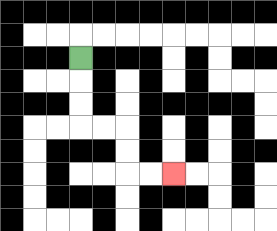{'start': '[3, 2]', 'end': '[7, 7]', 'path_directions': 'D,D,D,R,R,D,D,R,R', 'path_coordinates': '[[3, 2], [3, 3], [3, 4], [3, 5], [4, 5], [5, 5], [5, 6], [5, 7], [6, 7], [7, 7]]'}